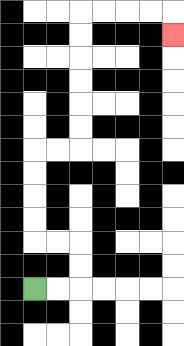{'start': '[1, 12]', 'end': '[7, 1]', 'path_directions': 'R,R,U,U,L,L,U,U,U,U,R,R,U,U,U,U,U,U,R,R,R,R,D', 'path_coordinates': '[[1, 12], [2, 12], [3, 12], [3, 11], [3, 10], [2, 10], [1, 10], [1, 9], [1, 8], [1, 7], [1, 6], [2, 6], [3, 6], [3, 5], [3, 4], [3, 3], [3, 2], [3, 1], [3, 0], [4, 0], [5, 0], [6, 0], [7, 0], [7, 1]]'}